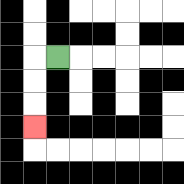{'start': '[2, 2]', 'end': '[1, 5]', 'path_directions': 'L,D,D,D', 'path_coordinates': '[[2, 2], [1, 2], [1, 3], [1, 4], [1, 5]]'}